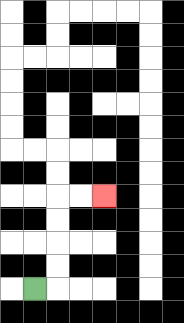{'start': '[1, 12]', 'end': '[4, 8]', 'path_directions': 'R,U,U,U,U,R,R', 'path_coordinates': '[[1, 12], [2, 12], [2, 11], [2, 10], [2, 9], [2, 8], [3, 8], [4, 8]]'}